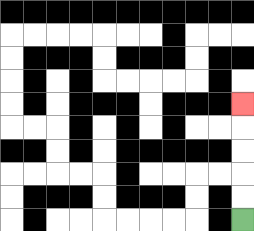{'start': '[10, 9]', 'end': '[10, 4]', 'path_directions': 'U,U,U,U,U', 'path_coordinates': '[[10, 9], [10, 8], [10, 7], [10, 6], [10, 5], [10, 4]]'}